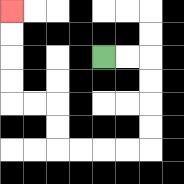{'start': '[4, 2]', 'end': '[0, 0]', 'path_directions': 'R,R,D,D,D,D,L,L,L,L,U,U,L,L,U,U,U,U', 'path_coordinates': '[[4, 2], [5, 2], [6, 2], [6, 3], [6, 4], [6, 5], [6, 6], [5, 6], [4, 6], [3, 6], [2, 6], [2, 5], [2, 4], [1, 4], [0, 4], [0, 3], [0, 2], [0, 1], [0, 0]]'}